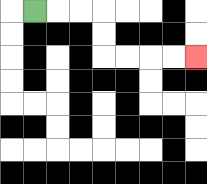{'start': '[1, 0]', 'end': '[8, 2]', 'path_directions': 'R,R,R,D,D,R,R,R,R', 'path_coordinates': '[[1, 0], [2, 0], [3, 0], [4, 0], [4, 1], [4, 2], [5, 2], [6, 2], [7, 2], [8, 2]]'}